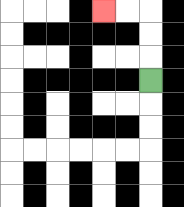{'start': '[6, 3]', 'end': '[4, 0]', 'path_directions': 'U,U,U,L,L', 'path_coordinates': '[[6, 3], [6, 2], [6, 1], [6, 0], [5, 0], [4, 0]]'}